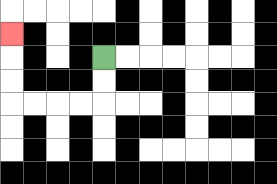{'start': '[4, 2]', 'end': '[0, 1]', 'path_directions': 'D,D,L,L,L,L,U,U,U', 'path_coordinates': '[[4, 2], [4, 3], [4, 4], [3, 4], [2, 4], [1, 4], [0, 4], [0, 3], [0, 2], [0, 1]]'}